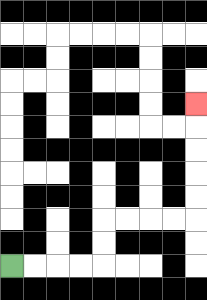{'start': '[0, 11]', 'end': '[8, 4]', 'path_directions': 'R,R,R,R,U,U,R,R,R,R,U,U,U,U,U', 'path_coordinates': '[[0, 11], [1, 11], [2, 11], [3, 11], [4, 11], [4, 10], [4, 9], [5, 9], [6, 9], [7, 9], [8, 9], [8, 8], [8, 7], [8, 6], [8, 5], [8, 4]]'}